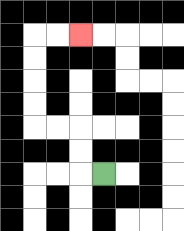{'start': '[4, 7]', 'end': '[3, 1]', 'path_directions': 'L,U,U,L,L,U,U,U,U,R,R', 'path_coordinates': '[[4, 7], [3, 7], [3, 6], [3, 5], [2, 5], [1, 5], [1, 4], [1, 3], [1, 2], [1, 1], [2, 1], [3, 1]]'}